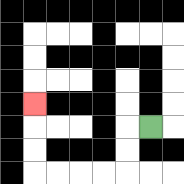{'start': '[6, 5]', 'end': '[1, 4]', 'path_directions': 'L,D,D,L,L,L,L,U,U,U', 'path_coordinates': '[[6, 5], [5, 5], [5, 6], [5, 7], [4, 7], [3, 7], [2, 7], [1, 7], [1, 6], [1, 5], [1, 4]]'}